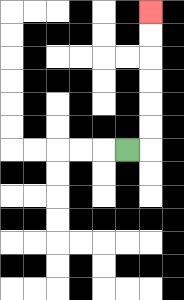{'start': '[5, 6]', 'end': '[6, 0]', 'path_directions': 'R,U,U,U,U,U,U', 'path_coordinates': '[[5, 6], [6, 6], [6, 5], [6, 4], [6, 3], [6, 2], [6, 1], [6, 0]]'}